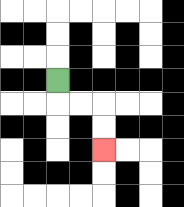{'start': '[2, 3]', 'end': '[4, 6]', 'path_directions': 'D,R,R,D,D', 'path_coordinates': '[[2, 3], [2, 4], [3, 4], [4, 4], [4, 5], [4, 6]]'}